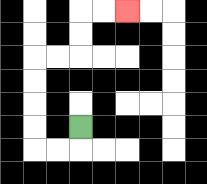{'start': '[3, 5]', 'end': '[5, 0]', 'path_directions': 'D,L,L,U,U,U,U,R,R,U,U,R,R', 'path_coordinates': '[[3, 5], [3, 6], [2, 6], [1, 6], [1, 5], [1, 4], [1, 3], [1, 2], [2, 2], [3, 2], [3, 1], [3, 0], [4, 0], [5, 0]]'}